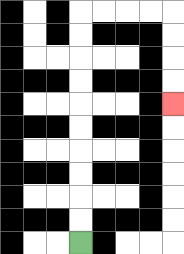{'start': '[3, 10]', 'end': '[7, 4]', 'path_directions': 'U,U,U,U,U,U,U,U,U,U,R,R,R,R,D,D,D,D', 'path_coordinates': '[[3, 10], [3, 9], [3, 8], [3, 7], [3, 6], [3, 5], [3, 4], [3, 3], [3, 2], [3, 1], [3, 0], [4, 0], [5, 0], [6, 0], [7, 0], [7, 1], [7, 2], [7, 3], [7, 4]]'}